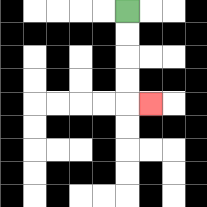{'start': '[5, 0]', 'end': '[6, 4]', 'path_directions': 'D,D,D,D,R', 'path_coordinates': '[[5, 0], [5, 1], [5, 2], [5, 3], [5, 4], [6, 4]]'}